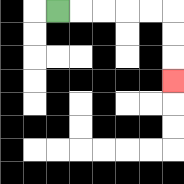{'start': '[2, 0]', 'end': '[7, 3]', 'path_directions': 'R,R,R,R,R,D,D,D', 'path_coordinates': '[[2, 0], [3, 0], [4, 0], [5, 0], [6, 0], [7, 0], [7, 1], [7, 2], [7, 3]]'}